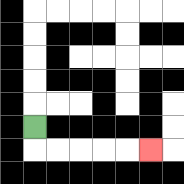{'start': '[1, 5]', 'end': '[6, 6]', 'path_directions': 'D,R,R,R,R,R', 'path_coordinates': '[[1, 5], [1, 6], [2, 6], [3, 6], [4, 6], [5, 6], [6, 6]]'}